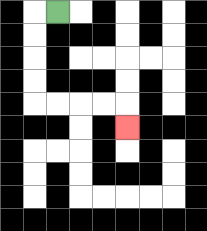{'start': '[2, 0]', 'end': '[5, 5]', 'path_directions': 'L,D,D,D,D,R,R,R,R,D', 'path_coordinates': '[[2, 0], [1, 0], [1, 1], [1, 2], [1, 3], [1, 4], [2, 4], [3, 4], [4, 4], [5, 4], [5, 5]]'}